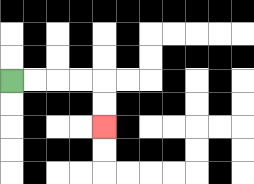{'start': '[0, 3]', 'end': '[4, 5]', 'path_directions': 'R,R,R,R,D,D', 'path_coordinates': '[[0, 3], [1, 3], [2, 3], [3, 3], [4, 3], [4, 4], [4, 5]]'}